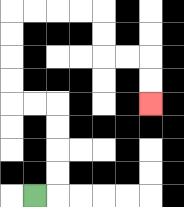{'start': '[1, 8]', 'end': '[6, 4]', 'path_directions': 'R,U,U,U,U,L,L,U,U,U,U,R,R,R,R,D,D,R,R,D,D', 'path_coordinates': '[[1, 8], [2, 8], [2, 7], [2, 6], [2, 5], [2, 4], [1, 4], [0, 4], [0, 3], [0, 2], [0, 1], [0, 0], [1, 0], [2, 0], [3, 0], [4, 0], [4, 1], [4, 2], [5, 2], [6, 2], [6, 3], [6, 4]]'}